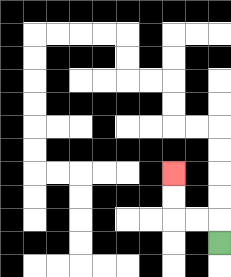{'start': '[9, 10]', 'end': '[7, 7]', 'path_directions': 'U,L,L,U,U', 'path_coordinates': '[[9, 10], [9, 9], [8, 9], [7, 9], [7, 8], [7, 7]]'}